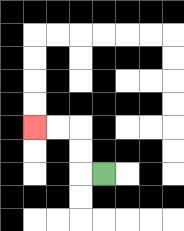{'start': '[4, 7]', 'end': '[1, 5]', 'path_directions': 'L,U,U,L,L', 'path_coordinates': '[[4, 7], [3, 7], [3, 6], [3, 5], [2, 5], [1, 5]]'}